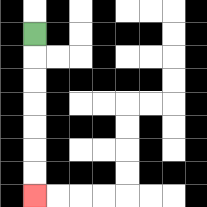{'start': '[1, 1]', 'end': '[1, 8]', 'path_directions': 'D,D,D,D,D,D,D', 'path_coordinates': '[[1, 1], [1, 2], [1, 3], [1, 4], [1, 5], [1, 6], [1, 7], [1, 8]]'}